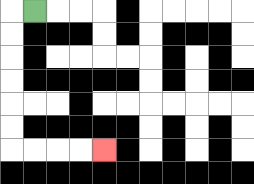{'start': '[1, 0]', 'end': '[4, 6]', 'path_directions': 'L,D,D,D,D,D,D,R,R,R,R', 'path_coordinates': '[[1, 0], [0, 0], [0, 1], [0, 2], [0, 3], [0, 4], [0, 5], [0, 6], [1, 6], [2, 6], [3, 6], [4, 6]]'}